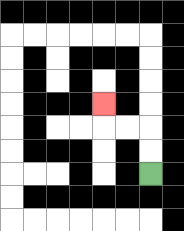{'start': '[6, 7]', 'end': '[4, 4]', 'path_directions': 'U,U,L,L,U', 'path_coordinates': '[[6, 7], [6, 6], [6, 5], [5, 5], [4, 5], [4, 4]]'}